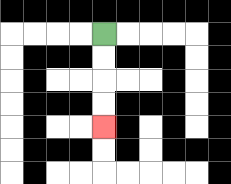{'start': '[4, 1]', 'end': '[4, 5]', 'path_directions': 'D,D,D,D', 'path_coordinates': '[[4, 1], [4, 2], [4, 3], [4, 4], [4, 5]]'}